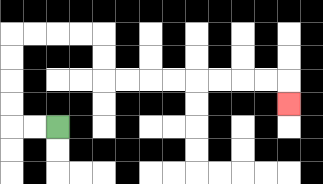{'start': '[2, 5]', 'end': '[12, 4]', 'path_directions': 'L,L,U,U,U,U,R,R,R,R,D,D,R,R,R,R,R,R,R,R,D', 'path_coordinates': '[[2, 5], [1, 5], [0, 5], [0, 4], [0, 3], [0, 2], [0, 1], [1, 1], [2, 1], [3, 1], [4, 1], [4, 2], [4, 3], [5, 3], [6, 3], [7, 3], [8, 3], [9, 3], [10, 3], [11, 3], [12, 3], [12, 4]]'}